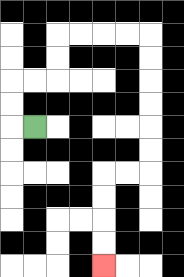{'start': '[1, 5]', 'end': '[4, 11]', 'path_directions': 'L,U,U,R,R,U,U,R,R,R,R,D,D,D,D,D,D,L,L,D,D,D,D', 'path_coordinates': '[[1, 5], [0, 5], [0, 4], [0, 3], [1, 3], [2, 3], [2, 2], [2, 1], [3, 1], [4, 1], [5, 1], [6, 1], [6, 2], [6, 3], [6, 4], [6, 5], [6, 6], [6, 7], [5, 7], [4, 7], [4, 8], [4, 9], [4, 10], [4, 11]]'}